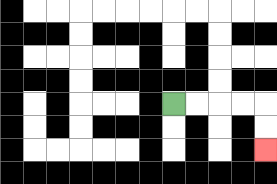{'start': '[7, 4]', 'end': '[11, 6]', 'path_directions': 'R,R,R,R,D,D', 'path_coordinates': '[[7, 4], [8, 4], [9, 4], [10, 4], [11, 4], [11, 5], [11, 6]]'}